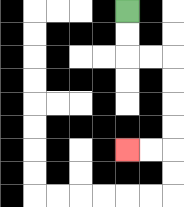{'start': '[5, 0]', 'end': '[5, 6]', 'path_directions': 'D,D,R,R,D,D,D,D,L,L', 'path_coordinates': '[[5, 0], [5, 1], [5, 2], [6, 2], [7, 2], [7, 3], [7, 4], [7, 5], [7, 6], [6, 6], [5, 6]]'}